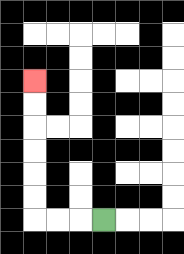{'start': '[4, 9]', 'end': '[1, 3]', 'path_directions': 'L,L,L,U,U,U,U,U,U', 'path_coordinates': '[[4, 9], [3, 9], [2, 9], [1, 9], [1, 8], [1, 7], [1, 6], [1, 5], [1, 4], [1, 3]]'}